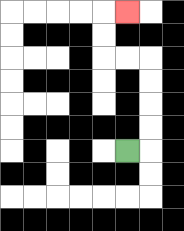{'start': '[5, 6]', 'end': '[5, 0]', 'path_directions': 'R,U,U,U,U,L,L,U,U,R', 'path_coordinates': '[[5, 6], [6, 6], [6, 5], [6, 4], [6, 3], [6, 2], [5, 2], [4, 2], [4, 1], [4, 0], [5, 0]]'}